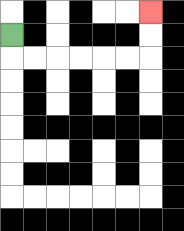{'start': '[0, 1]', 'end': '[6, 0]', 'path_directions': 'D,R,R,R,R,R,R,U,U', 'path_coordinates': '[[0, 1], [0, 2], [1, 2], [2, 2], [3, 2], [4, 2], [5, 2], [6, 2], [6, 1], [6, 0]]'}